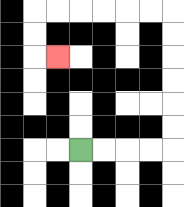{'start': '[3, 6]', 'end': '[2, 2]', 'path_directions': 'R,R,R,R,U,U,U,U,U,U,L,L,L,L,L,L,D,D,R', 'path_coordinates': '[[3, 6], [4, 6], [5, 6], [6, 6], [7, 6], [7, 5], [7, 4], [7, 3], [7, 2], [7, 1], [7, 0], [6, 0], [5, 0], [4, 0], [3, 0], [2, 0], [1, 0], [1, 1], [1, 2], [2, 2]]'}